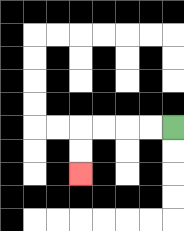{'start': '[7, 5]', 'end': '[3, 7]', 'path_directions': 'L,L,L,L,D,D', 'path_coordinates': '[[7, 5], [6, 5], [5, 5], [4, 5], [3, 5], [3, 6], [3, 7]]'}